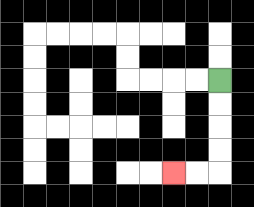{'start': '[9, 3]', 'end': '[7, 7]', 'path_directions': 'D,D,D,D,L,L', 'path_coordinates': '[[9, 3], [9, 4], [9, 5], [9, 6], [9, 7], [8, 7], [7, 7]]'}